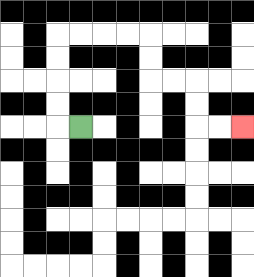{'start': '[3, 5]', 'end': '[10, 5]', 'path_directions': 'L,U,U,U,U,R,R,R,R,D,D,R,R,D,D,R,R', 'path_coordinates': '[[3, 5], [2, 5], [2, 4], [2, 3], [2, 2], [2, 1], [3, 1], [4, 1], [5, 1], [6, 1], [6, 2], [6, 3], [7, 3], [8, 3], [8, 4], [8, 5], [9, 5], [10, 5]]'}